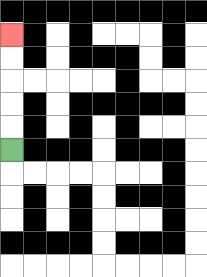{'start': '[0, 6]', 'end': '[0, 1]', 'path_directions': 'U,U,U,U,U', 'path_coordinates': '[[0, 6], [0, 5], [0, 4], [0, 3], [0, 2], [0, 1]]'}